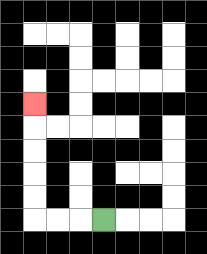{'start': '[4, 9]', 'end': '[1, 4]', 'path_directions': 'L,L,L,U,U,U,U,U', 'path_coordinates': '[[4, 9], [3, 9], [2, 9], [1, 9], [1, 8], [1, 7], [1, 6], [1, 5], [1, 4]]'}